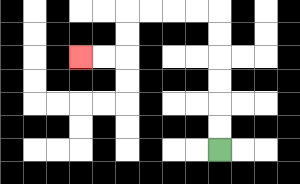{'start': '[9, 6]', 'end': '[3, 2]', 'path_directions': 'U,U,U,U,U,U,L,L,L,L,D,D,L,L', 'path_coordinates': '[[9, 6], [9, 5], [9, 4], [9, 3], [9, 2], [9, 1], [9, 0], [8, 0], [7, 0], [6, 0], [5, 0], [5, 1], [5, 2], [4, 2], [3, 2]]'}